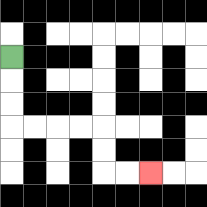{'start': '[0, 2]', 'end': '[6, 7]', 'path_directions': 'D,D,D,R,R,R,R,D,D,R,R', 'path_coordinates': '[[0, 2], [0, 3], [0, 4], [0, 5], [1, 5], [2, 5], [3, 5], [4, 5], [4, 6], [4, 7], [5, 7], [6, 7]]'}